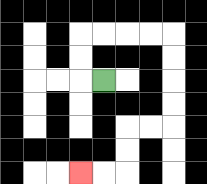{'start': '[4, 3]', 'end': '[3, 7]', 'path_directions': 'L,U,U,R,R,R,R,D,D,D,D,L,L,D,D,L,L', 'path_coordinates': '[[4, 3], [3, 3], [3, 2], [3, 1], [4, 1], [5, 1], [6, 1], [7, 1], [7, 2], [7, 3], [7, 4], [7, 5], [6, 5], [5, 5], [5, 6], [5, 7], [4, 7], [3, 7]]'}